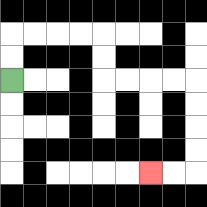{'start': '[0, 3]', 'end': '[6, 7]', 'path_directions': 'U,U,R,R,R,R,D,D,R,R,R,R,D,D,D,D,L,L', 'path_coordinates': '[[0, 3], [0, 2], [0, 1], [1, 1], [2, 1], [3, 1], [4, 1], [4, 2], [4, 3], [5, 3], [6, 3], [7, 3], [8, 3], [8, 4], [8, 5], [8, 6], [8, 7], [7, 7], [6, 7]]'}